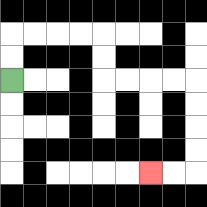{'start': '[0, 3]', 'end': '[6, 7]', 'path_directions': 'U,U,R,R,R,R,D,D,R,R,R,R,D,D,D,D,L,L', 'path_coordinates': '[[0, 3], [0, 2], [0, 1], [1, 1], [2, 1], [3, 1], [4, 1], [4, 2], [4, 3], [5, 3], [6, 3], [7, 3], [8, 3], [8, 4], [8, 5], [8, 6], [8, 7], [7, 7], [6, 7]]'}